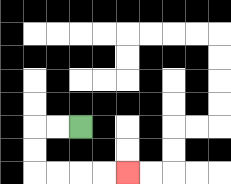{'start': '[3, 5]', 'end': '[5, 7]', 'path_directions': 'L,L,D,D,R,R,R,R', 'path_coordinates': '[[3, 5], [2, 5], [1, 5], [1, 6], [1, 7], [2, 7], [3, 7], [4, 7], [5, 7]]'}